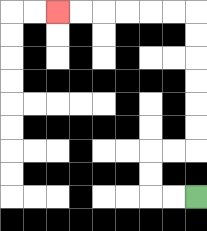{'start': '[8, 8]', 'end': '[2, 0]', 'path_directions': 'L,L,U,U,R,R,U,U,U,U,U,U,L,L,L,L,L,L', 'path_coordinates': '[[8, 8], [7, 8], [6, 8], [6, 7], [6, 6], [7, 6], [8, 6], [8, 5], [8, 4], [8, 3], [8, 2], [8, 1], [8, 0], [7, 0], [6, 0], [5, 0], [4, 0], [3, 0], [2, 0]]'}